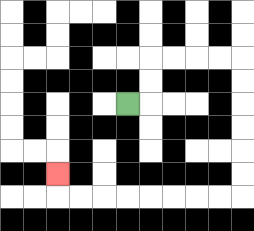{'start': '[5, 4]', 'end': '[2, 7]', 'path_directions': 'R,U,U,R,R,R,R,D,D,D,D,D,D,L,L,L,L,L,L,L,L,U', 'path_coordinates': '[[5, 4], [6, 4], [6, 3], [6, 2], [7, 2], [8, 2], [9, 2], [10, 2], [10, 3], [10, 4], [10, 5], [10, 6], [10, 7], [10, 8], [9, 8], [8, 8], [7, 8], [6, 8], [5, 8], [4, 8], [3, 8], [2, 8], [2, 7]]'}